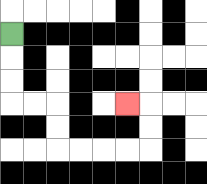{'start': '[0, 1]', 'end': '[5, 4]', 'path_directions': 'D,D,D,R,R,D,D,R,R,R,R,U,U,L', 'path_coordinates': '[[0, 1], [0, 2], [0, 3], [0, 4], [1, 4], [2, 4], [2, 5], [2, 6], [3, 6], [4, 6], [5, 6], [6, 6], [6, 5], [6, 4], [5, 4]]'}